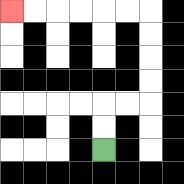{'start': '[4, 6]', 'end': '[0, 0]', 'path_directions': 'U,U,R,R,U,U,U,U,L,L,L,L,L,L', 'path_coordinates': '[[4, 6], [4, 5], [4, 4], [5, 4], [6, 4], [6, 3], [6, 2], [6, 1], [6, 0], [5, 0], [4, 0], [3, 0], [2, 0], [1, 0], [0, 0]]'}